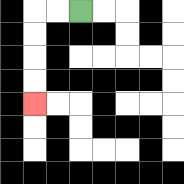{'start': '[3, 0]', 'end': '[1, 4]', 'path_directions': 'L,L,D,D,D,D', 'path_coordinates': '[[3, 0], [2, 0], [1, 0], [1, 1], [1, 2], [1, 3], [1, 4]]'}